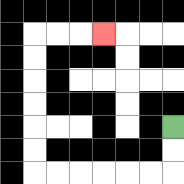{'start': '[7, 5]', 'end': '[4, 1]', 'path_directions': 'D,D,L,L,L,L,L,L,U,U,U,U,U,U,R,R,R', 'path_coordinates': '[[7, 5], [7, 6], [7, 7], [6, 7], [5, 7], [4, 7], [3, 7], [2, 7], [1, 7], [1, 6], [1, 5], [1, 4], [1, 3], [1, 2], [1, 1], [2, 1], [3, 1], [4, 1]]'}